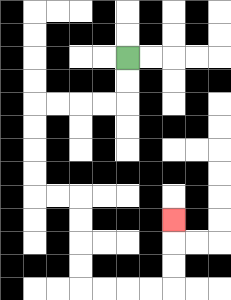{'start': '[5, 2]', 'end': '[7, 9]', 'path_directions': 'D,D,L,L,L,L,D,D,D,D,R,R,D,D,D,D,R,R,R,R,U,U,U', 'path_coordinates': '[[5, 2], [5, 3], [5, 4], [4, 4], [3, 4], [2, 4], [1, 4], [1, 5], [1, 6], [1, 7], [1, 8], [2, 8], [3, 8], [3, 9], [3, 10], [3, 11], [3, 12], [4, 12], [5, 12], [6, 12], [7, 12], [7, 11], [7, 10], [7, 9]]'}